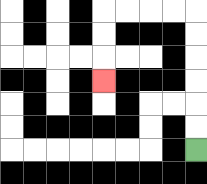{'start': '[8, 6]', 'end': '[4, 3]', 'path_directions': 'U,U,U,U,U,U,L,L,L,L,D,D,D', 'path_coordinates': '[[8, 6], [8, 5], [8, 4], [8, 3], [8, 2], [8, 1], [8, 0], [7, 0], [6, 0], [5, 0], [4, 0], [4, 1], [4, 2], [4, 3]]'}